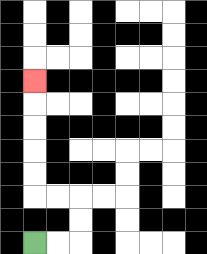{'start': '[1, 10]', 'end': '[1, 3]', 'path_directions': 'R,R,U,U,L,L,U,U,U,U,U', 'path_coordinates': '[[1, 10], [2, 10], [3, 10], [3, 9], [3, 8], [2, 8], [1, 8], [1, 7], [1, 6], [1, 5], [1, 4], [1, 3]]'}